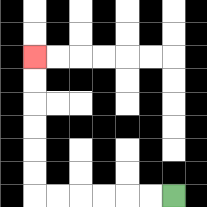{'start': '[7, 8]', 'end': '[1, 2]', 'path_directions': 'L,L,L,L,L,L,U,U,U,U,U,U', 'path_coordinates': '[[7, 8], [6, 8], [5, 8], [4, 8], [3, 8], [2, 8], [1, 8], [1, 7], [1, 6], [1, 5], [1, 4], [1, 3], [1, 2]]'}